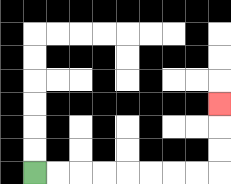{'start': '[1, 7]', 'end': '[9, 4]', 'path_directions': 'R,R,R,R,R,R,R,R,U,U,U', 'path_coordinates': '[[1, 7], [2, 7], [3, 7], [4, 7], [5, 7], [6, 7], [7, 7], [8, 7], [9, 7], [9, 6], [9, 5], [9, 4]]'}